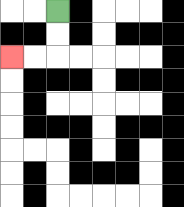{'start': '[2, 0]', 'end': '[0, 2]', 'path_directions': 'D,D,L,L', 'path_coordinates': '[[2, 0], [2, 1], [2, 2], [1, 2], [0, 2]]'}